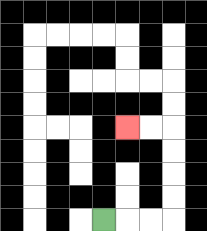{'start': '[4, 9]', 'end': '[5, 5]', 'path_directions': 'R,R,R,U,U,U,U,L,L', 'path_coordinates': '[[4, 9], [5, 9], [6, 9], [7, 9], [7, 8], [7, 7], [7, 6], [7, 5], [6, 5], [5, 5]]'}